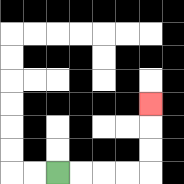{'start': '[2, 7]', 'end': '[6, 4]', 'path_directions': 'R,R,R,R,U,U,U', 'path_coordinates': '[[2, 7], [3, 7], [4, 7], [5, 7], [6, 7], [6, 6], [6, 5], [6, 4]]'}